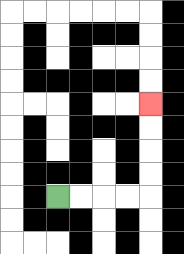{'start': '[2, 8]', 'end': '[6, 4]', 'path_directions': 'R,R,R,R,U,U,U,U', 'path_coordinates': '[[2, 8], [3, 8], [4, 8], [5, 8], [6, 8], [6, 7], [6, 6], [6, 5], [6, 4]]'}